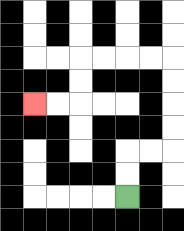{'start': '[5, 8]', 'end': '[1, 4]', 'path_directions': 'U,U,R,R,U,U,U,U,L,L,L,L,D,D,L,L', 'path_coordinates': '[[5, 8], [5, 7], [5, 6], [6, 6], [7, 6], [7, 5], [7, 4], [7, 3], [7, 2], [6, 2], [5, 2], [4, 2], [3, 2], [3, 3], [3, 4], [2, 4], [1, 4]]'}